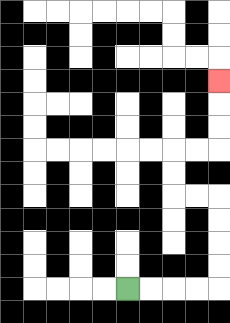{'start': '[5, 12]', 'end': '[9, 3]', 'path_directions': 'R,R,R,R,U,U,U,U,L,L,U,U,R,R,U,U,U', 'path_coordinates': '[[5, 12], [6, 12], [7, 12], [8, 12], [9, 12], [9, 11], [9, 10], [9, 9], [9, 8], [8, 8], [7, 8], [7, 7], [7, 6], [8, 6], [9, 6], [9, 5], [9, 4], [9, 3]]'}